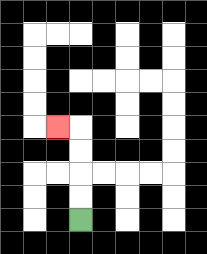{'start': '[3, 9]', 'end': '[2, 5]', 'path_directions': 'U,U,U,U,L', 'path_coordinates': '[[3, 9], [3, 8], [3, 7], [3, 6], [3, 5], [2, 5]]'}